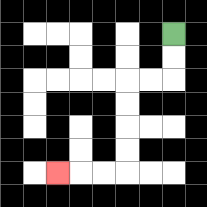{'start': '[7, 1]', 'end': '[2, 7]', 'path_directions': 'D,D,L,L,D,D,D,D,L,L,L', 'path_coordinates': '[[7, 1], [7, 2], [7, 3], [6, 3], [5, 3], [5, 4], [5, 5], [5, 6], [5, 7], [4, 7], [3, 7], [2, 7]]'}